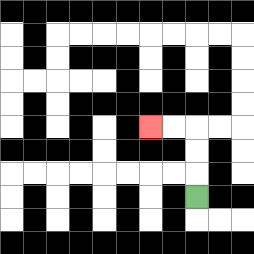{'start': '[8, 8]', 'end': '[6, 5]', 'path_directions': 'U,U,U,L,L', 'path_coordinates': '[[8, 8], [8, 7], [8, 6], [8, 5], [7, 5], [6, 5]]'}